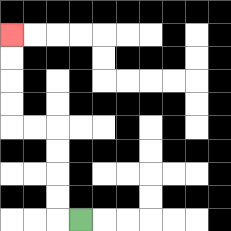{'start': '[3, 9]', 'end': '[0, 1]', 'path_directions': 'L,U,U,U,U,L,L,U,U,U,U', 'path_coordinates': '[[3, 9], [2, 9], [2, 8], [2, 7], [2, 6], [2, 5], [1, 5], [0, 5], [0, 4], [0, 3], [0, 2], [0, 1]]'}